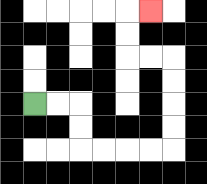{'start': '[1, 4]', 'end': '[6, 0]', 'path_directions': 'R,R,D,D,R,R,R,R,U,U,U,U,L,L,U,U,R', 'path_coordinates': '[[1, 4], [2, 4], [3, 4], [3, 5], [3, 6], [4, 6], [5, 6], [6, 6], [7, 6], [7, 5], [7, 4], [7, 3], [7, 2], [6, 2], [5, 2], [5, 1], [5, 0], [6, 0]]'}